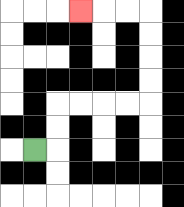{'start': '[1, 6]', 'end': '[3, 0]', 'path_directions': 'R,U,U,R,R,R,R,U,U,U,U,L,L,L', 'path_coordinates': '[[1, 6], [2, 6], [2, 5], [2, 4], [3, 4], [4, 4], [5, 4], [6, 4], [6, 3], [6, 2], [6, 1], [6, 0], [5, 0], [4, 0], [3, 0]]'}